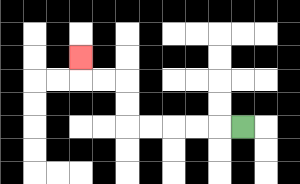{'start': '[10, 5]', 'end': '[3, 2]', 'path_directions': 'L,L,L,L,L,U,U,L,L,U', 'path_coordinates': '[[10, 5], [9, 5], [8, 5], [7, 5], [6, 5], [5, 5], [5, 4], [5, 3], [4, 3], [3, 3], [3, 2]]'}